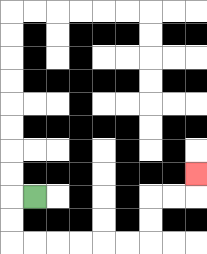{'start': '[1, 8]', 'end': '[8, 7]', 'path_directions': 'L,D,D,R,R,R,R,R,R,U,U,R,R,U', 'path_coordinates': '[[1, 8], [0, 8], [0, 9], [0, 10], [1, 10], [2, 10], [3, 10], [4, 10], [5, 10], [6, 10], [6, 9], [6, 8], [7, 8], [8, 8], [8, 7]]'}